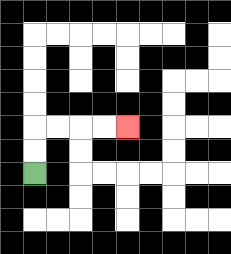{'start': '[1, 7]', 'end': '[5, 5]', 'path_directions': 'U,U,R,R,R,R', 'path_coordinates': '[[1, 7], [1, 6], [1, 5], [2, 5], [3, 5], [4, 5], [5, 5]]'}